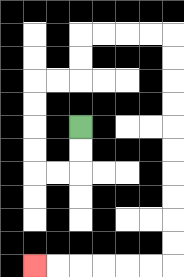{'start': '[3, 5]', 'end': '[1, 11]', 'path_directions': 'D,D,L,L,U,U,U,U,R,R,U,U,R,R,R,R,D,D,D,D,D,D,D,D,D,D,L,L,L,L,L,L', 'path_coordinates': '[[3, 5], [3, 6], [3, 7], [2, 7], [1, 7], [1, 6], [1, 5], [1, 4], [1, 3], [2, 3], [3, 3], [3, 2], [3, 1], [4, 1], [5, 1], [6, 1], [7, 1], [7, 2], [7, 3], [7, 4], [7, 5], [7, 6], [7, 7], [7, 8], [7, 9], [7, 10], [7, 11], [6, 11], [5, 11], [4, 11], [3, 11], [2, 11], [1, 11]]'}